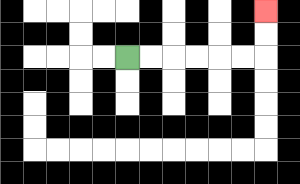{'start': '[5, 2]', 'end': '[11, 0]', 'path_directions': 'R,R,R,R,R,R,U,U', 'path_coordinates': '[[5, 2], [6, 2], [7, 2], [8, 2], [9, 2], [10, 2], [11, 2], [11, 1], [11, 0]]'}